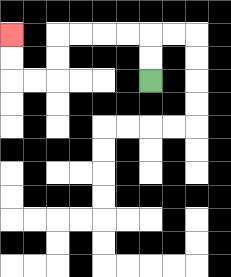{'start': '[6, 3]', 'end': '[0, 1]', 'path_directions': 'U,U,L,L,L,L,D,D,L,L,U,U', 'path_coordinates': '[[6, 3], [6, 2], [6, 1], [5, 1], [4, 1], [3, 1], [2, 1], [2, 2], [2, 3], [1, 3], [0, 3], [0, 2], [0, 1]]'}